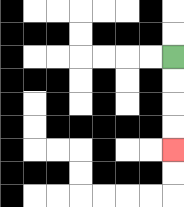{'start': '[7, 2]', 'end': '[7, 6]', 'path_directions': 'D,D,D,D', 'path_coordinates': '[[7, 2], [7, 3], [7, 4], [7, 5], [7, 6]]'}